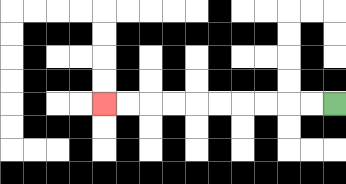{'start': '[14, 4]', 'end': '[4, 4]', 'path_directions': 'L,L,L,L,L,L,L,L,L,L', 'path_coordinates': '[[14, 4], [13, 4], [12, 4], [11, 4], [10, 4], [9, 4], [8, 4], [7, 4], [6, 4], [5, 4], [4, 4]]'}